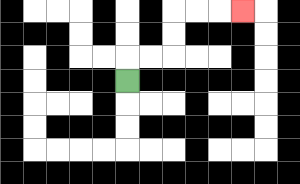{'start': '[5, 3]', 'end': '[10, 0]', 'path_directions': 'U,R,R,U,U,R,R,R', 'path_coordinates': '[[5, 3], [5, 2], [6, 2], [7, 2], [7, 1], [7, 0], [8, 0], [9, 0], [10, 0]]'}